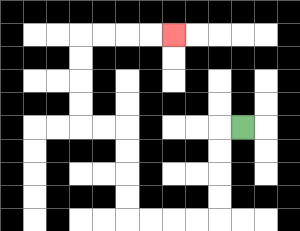{'start': '[10, 5]', 'end': '[7, 1]', 'path_directions': 'L,D,D,D,D,L,L,L,L,U,U,U,U,L,L,U,U,U,U,R,R,R,R', 'path_coordinates': '[[10, 5], [9, 5], [9, 6], [9, 7], [9, 8], [9, 9], [8, 9], [7, 9], [6, 9], [5, 9], [5, 8], [5, 7], [5, 6], [5, 5], [4, 5], [3, 5], [3, 4], [3, 3], [3, 2], [3, 1], [4, 1], [5, 1], [6, 1], [7, 1]]'}